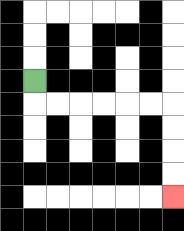{'start': '[1, 3]', 'end': '[7, 8]', 'path_directions': 'D,R,R,R,R,R,R,D,D,D,D', 'path_coordinates': '[[1, 3], [1, 4], [2, 4], [3, 4], [4, 4], [5, 4], [6, 4], [7, 4], [7, 5], [7, 6], [7, 7], [7, 8]]'}